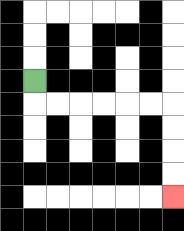{'start': '[1, 3]', 'end': '[7, 8]', 'path_directions': 'D,R,R,R,R,R,R,D,D,D,D', 'path_coordinates': '[[1, 3], [1, 4], [2, 4], [3, 4], [4, 4], [5, 4], [6, 4], [7, 4], [7, 5], [7, 6], [7, 7], [7, 8]]'}